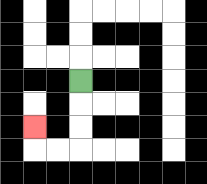{'start': '[3, 3]', 'end': '[1, 5]', 'path_directions': 'D,D,D,L,L,U', 'path_coordinates': '[[3, 3], [3, 4], [3, 5], [3, 6], [2, 6], [1, 6], [1, 5]]'}